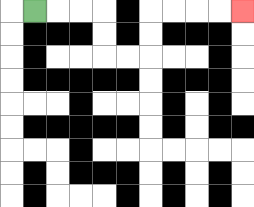{'start': '[1, 0]', 'end': '[10, 0]', 'path_directions': 'R,R,R,D,D,R,R,U,U,R,R,R,R', 'path_coordinates': '[[1, 0], [2, 0], [3, 0], [4, 0], [4, 1], [4, 2], [5, 2], [6, 2], [6, 1], [6, 0], [7, 0], [8, 0], [9, 0], [10, 0]]'}